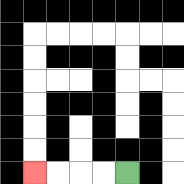{'start': '[5, 7]', 'end': '[1, 7]', 'path_directions': 'L,L,L,L', 'path_coordinates': '[[5, 7], [4, 7], [3, 7], [2, 7], [1, 7]]'}